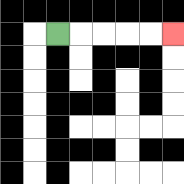{'start': '[2, 1]', 'end': '[7, 1]', 'path_directions': 'R,R,R,R,R', 'path_coordinates': '[[2, 1], [3, 1], [4, 1], [5, 1], [6, 1], [7, 1]]'}